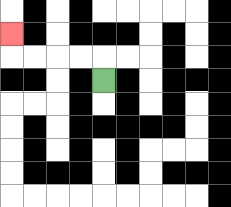{'start': '[4, 3]', 'end': '[0, 1]', 'path_directions': 'U,L,L,L,L,U', 'path_coordinates': '[[4, 3], [4, 2], [3, 2], [2, 2], [1, 2], [0, 2], [0, 1]]'}